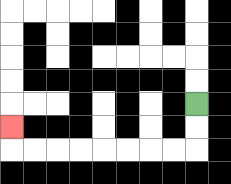{'start': '[8, 4]', 'end': '[0, 5]', 'path_directions': 'D,D,L,L,L,L,L,L,L,L,U', 'path_coordinates': '[[8, 4], [8, 5], [8, 6], [7, 6], [6, 6], [5, 6], [4, 6], [3, 6], [2, 6], [1, 6], [0, 6], [0, 5]]'}